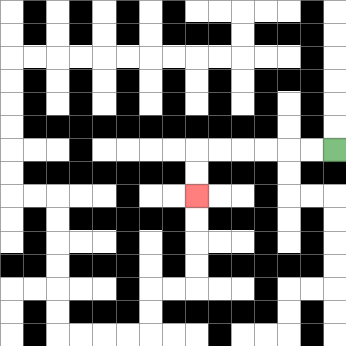{'start': '[14, 6]', 'end': '[8, 8]', 'path_directions': 'L,L,L,L,L,L,D,D', 'path_coordinates': '[[14, 6], [13, 6], [12, 6], [11, 6], [10, 6], [9, 6], [8, 6], [8, 7], [8, 8]]'}